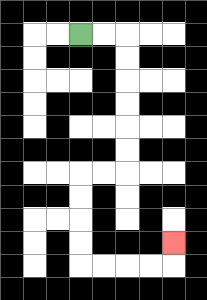{'start': '[3, 1]', 'end': '[7, 10]', 'path_directions': 'R,R,D,D,D,D,D,D,L,L,D,D,D,D,R,R,R,R,U', 'path_coordinates': '[[3, 1], [4, 1], [5, 1], [5, 2], [5, 3], [5, 4], [5, 5], [5, 6], [5, 7], [4, 7], [3, 7], [3, 8], [3, 9], [3, 10], [3, 11], [4, 11], [5, 11], [6, 11], [7, 11], [7, 10]]'}